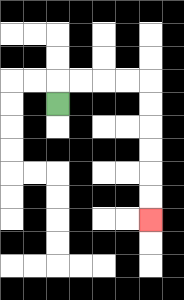{'start': '[2, 4]', 'end': '[6, 9]', 'path_directions': 'U,R,R,R,R,D,D,D,D,D,D', 'path_coordinates': '[[2, 4], [2, 3], [3, 3], [4, 3], [5, 3], [6, 3], [6, 4], [6, 5], [6, 6], [6, 7], [6, 8], [6, 9]]'}